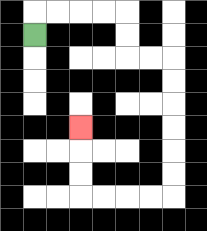{'start': '[1, 1]', 'end': '[3, 5]', 'path_directions': 'U,R,R,R,R,D,D,R,R,D,D,D,D,D,D,L,L,L,L,U,U,U', 'path_coordinates': '[[1, 1], [1, 0], [2, 0], [3, 0], [4, 0], [5, 0], [5, 1], [5, 2], [6, 2], [7, 2], [7, 3], [7, 4], [7, 5], [7, 6], [7, 7], [7, 8], [6, 8], [5, 8], [4, 8], [3, 8], [3, 7], [3, 6], [3, 5]]'}